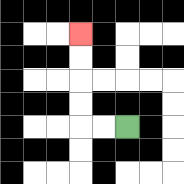{'start': '[5, 5]', 'end': '[3, 1]', 'path_directions': 'L,L,U,U,U,U', 'path_coordinates': '[[5, 5], [4, 5], [3, 5], [3, 4], [3, 3], [3, 2], [3, 1]]'}